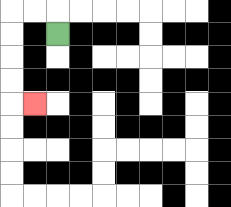{'start': '[2, 1]', 'end': '[1, 4]', 'path_directions': 'U,L,L,D,D,D,D,R', 'path_coordinates': '[[2, 1], [2, 0], [1, 0], [0, 0], [0, 1], [0, 2], [0, 3], [0, 4], [1, 4]]'}